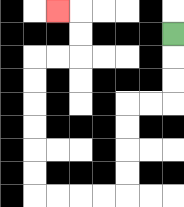{'start': '[7, 1]', 'end': '[2, 0]', 'path_directions': 'D,D,D,L,L,D,D,D,D,L,L,L,L,U,U,U,U,U,U,R,R,U,U,L', 'path_coordinates': '[[7, 1], [7, 2], [7, 3], [7, 4], [6, 4], [5, 4], [5, 5], [5, 6], [5, 7], [5, 8], [4, 8], [3, 8], [2, 8], [1, 8], [1, 7], [1, 6], [1, 5], [1, 4], [1, 3], [1, 2], [2, 2], [3, 2], [3, 1], [3, 0], [2, 0]]'}